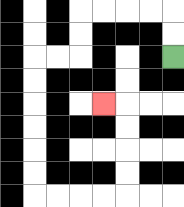{'start': '[7, 2]', 'end': '[4, 4]', 'path_directions': 'U,U,L,L,L,L,D,D,L,L,D,D,D,D,D,D,R,R,R,R,U,U,U,U,L', 'path_coordinates': '[[7, 2], [7, 1], [7, 0], [6, 0], [5, 0], [4, 0], [3, 0], [3, 1], [3, 2], [2, 2], [1, 2], [1, 3], [1, 4], [1, 5], [1, 6], [1, 7], [1, 8], [2, 8], [3, 8], [4, 8], [5, 8], [5, 7], [5, 6], [5, 5], [5, 4], [4, 4]]'}